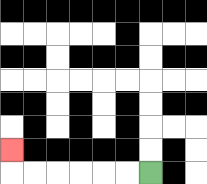{'start': '[6, 7]', 'end': '[0, 6]', 'path_directions': 'L,L,L,L,L,L,U', 'path_coordinates': '[[6, 7], [5, 7], [4, 7], [3, 7], [2, 7], [1, 7], [0, 7], [0, 6]]'}